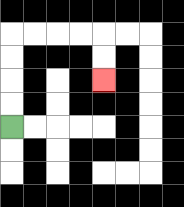{'start': '[0, 5]', 'end': '[4, 3]', 'path_directions': 'U,U,U,U,R,R,R,R,D,D', 'path_coordinates': '[[0, 5], [0, 4], [0, 3], [0, 2], [0, 1], [1, 1], [2, 1], [3, 1], [4, 1], [4, 2], [4, 3]]'}